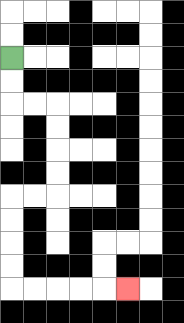{'start': '[0, 2]', 'end': '[5, 12]', 'path_directions': 'D,D,R,R,D,D,D,D,L,L,D,D,D,D,R,R,R,R,R', 'path_coordinates': '[[0, 2], [0, 3], [0, 4], [1, 4], [2, 4], [2, 5], [2, 6], [2, 7], [2, 8], [1, 8], [0, 8], [0, 9], [0, 10], [0, 11], [0, 12], [1, 12], [2, 12], [3, 12], [4, 12], [5, 12]]'}